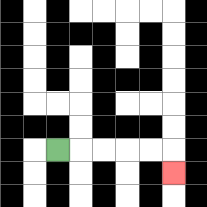{'start': '[2, 6]', 'end': '[7, 7]', 'path_directions': 'R,R,R,R,R,D', 'path_coordinates': '[[2, 6], [3, 6], [4, 6], [5, 6], [6, 6], [7, 6], [7, 7]]'}